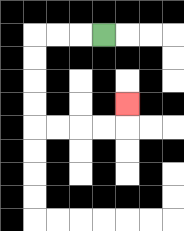{'start': '[4, 1]', 'end': '[5, 4]', 'path_directions': 'L,L,L,D,D,D,D,R,R,R,R,U', 'path_coordinates': '[[4, 1], [3, 1], [2, 1], [1, 1], [1, 2], [1, 3], [1, 4], [1, 5], [2, 5], [3, 5], [4, 5], [5, 5], [5, 4]]'}